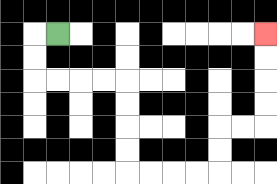{'start': '[2, 1]', 'end': '[11, 1]', 'path_directions': 'L,D,D,R,R,R,R,D,D,D,D,R,R,R,R,U,U,R,R,U,U,U,U', 'path_coordinates': '[[2, 1], [1, 1], [1, 2], [1, 3], [2, 3], [3, 3], [4, 3], [5, 3], [5, 4], [5, 5], [5, 6], [5, 7], [6, 7], [7, 7], [8, 7], [9, 7], [9, 6], [9, 5], [10, 5], [11, 5], [11, 4], [11, 3], [11, 2], [11, 1]]'}